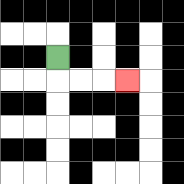{'start': '[2, 2]', 'end': '[5, 3]', 'path_directions': 'D,R,R,R', 'path_coordinates': '[[2, 2], [2, 3], [3, 3], [4, 3], [5, 3]]'}